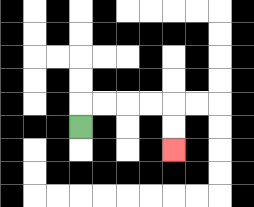{'start': '[3, 5]', 'end': '[7, 6]', 'path_directions': 'U,R,R,R,R,D,D', 'path_coordinates': '[[3, 5], [3, 4], [4, 4], [5, 4], [6, 4], [7, 4], [7, 5], [7, 6]]'}